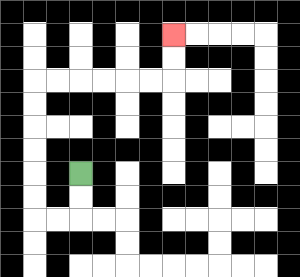{'start': '[3, 7]', 'end': '[7, 1]', 'path_directions': 'D,D,L,L,U,U,U,U,U,U,R,R,R,R,R,R,U,U', 'path_coordinates': '[[3, 7], [3, 8], [3, 9], [2, 9], [1, 9], [1, 8], [1, 7], [1, 6], [1, 5], [1, 4], [1, 3], [2, 3], [3, 3], [4, 3], [5, 3], [6, 3], [7, 3], [7, 2], [7, 1]]'}